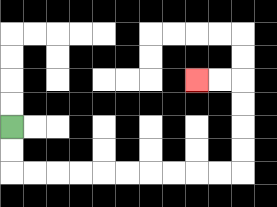{'start': '[0, 5]', 'end': '[8, 3]', 'path_directions': 'D,D,R,R,R,R,R,R,R,R,R,R,U,U,U,U,L,L', 'path_coordinates': '[[0, 5], [0, 6], [0, 7], [1, 7], [2, 7], [3, 7], [4, 7], [5, 7], [6, 7], [7, 7], [8, 7], [9, 7], [10, 7], [10, 6], [10, 5], [10, 4], [10, 3], [9, 3], [8, 3]]'}